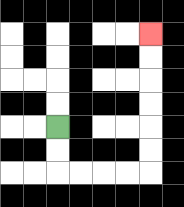{'start': '[2, 5]', 'end': '[6, 1]', 'path_directions': 'D,D,R,R,R,R,U,U,U,U,U,U', 'path_coordinates': '[[2, 5], [2, 6], [2, 7], [3, 7], [4, 7], [5, 7], [6, 7], [6, 6], [6, 5], [6, 4], [6, 3], [6, 2], [6, 1]]'}